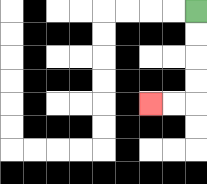{'start': '[8, 0]', 'end': '[6, 4]', 'path_directions': 'D,D,D,D,L,L', 'path_coordinates': '[[8, 0], [8, 1], [8, 2], [8, 3], [8, 4], [7, 4], [6, 4]]'}